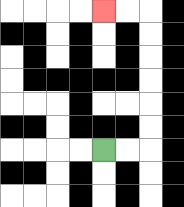{'start': '[4, 6]', 'end': '[4, 0]', 'path_directions': 'R,R,U,U,U,U,U,U,L,L', 'path_coordinates': '[[4, 6], [5, 6], [6, 6], [6, 5], [6, 4], [6, 3], [6, 2], [6, 1], [6, 0], [5, 0], [4, 0]]'}